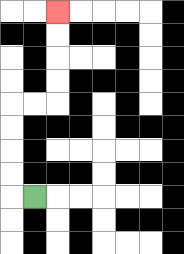{'start': '[1, 8]', 'end': '[2, 0]', 'path_directions': 'L,U,U,U,U,R,R,U,U,U,U', 'path_coordinates': '[[1, 8], [0, 8], [0, 7], [0, 6], [0, 5], [0, 4], [1, 4], [2, 4], [2, 3], [2, 2], [2, 1], [2, 0]]'}